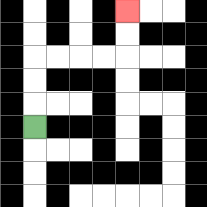{'start': '[1, 5]', 'end': '[5, 0]', 'path_directions': 'U,U,U,R,R,R,R,U,U', 'path_coordinates': '[[1, 5], [1, 4], [1, 3], [1, 2], [2, 2], [3, 2], [4, 2], [5, 2], [5, 1], [5, 0]]'}